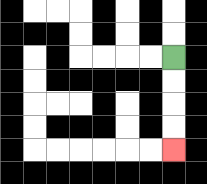{'start': '[7, 2]', 'end': '[7, 6]', 'path_directions': 'D,D,D,D', 'path_coordinates': '[[7, 2], [7, 3], [7, 4], [7, 5], [7, 6]]'}